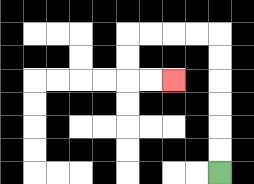{'start': '[9, 7]', 'end': '[7, 3]', 'path_directions': 'U,U,U,U,U,U,L,L,L,L,D,D,R,R', 'path_coordinates': '[[9, 7], [9, 6], [9, 5], [9, 4], [9, 3], [9, 2], [9, 1], [8, 1], [7, 1], [6, 1], [5, 1], [5, 2], [5, 3], [6, 3], [7, 3]]'}